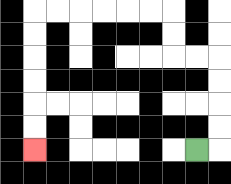{'start': '[8, 6]', 'end': '[1, 6]', 'path_directions': 'R,U,U,U,U,L,L,U,U,L,L,L,L,L,L,D,D,D,D,D,D', 'path_coordinates': '[[8, 6], [9, 6], [9, 5], [9, 4], [9, 3], [9, 2], [8, 2], [7, 2], [7, 1], [7, 0], [6, 0], [5, 0], [4, 0], [3, 0], [2, 0], [1, 0], [1, 1], [1, 2], [1, 3], [1, 4], [1, 5], [1, 6]]'}